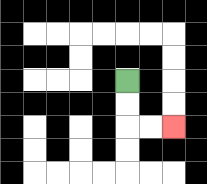{'start': '[5, 3]', 'end': '[7, 5]', 'path_directions': 'D,D,R,R', 'path_coordinates': '[[5, 3], [5, 4], [5, 5], [6, 5], [7, 5]]'}